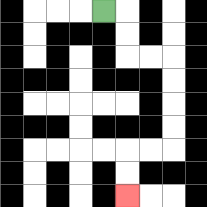{'start': '[4, 0]', 'end': '[5, 8]', 'path_directions': 'R,D,D,R,R,D,D,D,D,L,L,D,D', 'path_coordinates': '[[4, 0], [5, 0], [5, 1], [5, 2], [6, 2], [7, 2], [7, 3], [7, 4], [7, 5], [7, 6], [6, 6], [5, 6], [5, 7], [5, 8]]'}